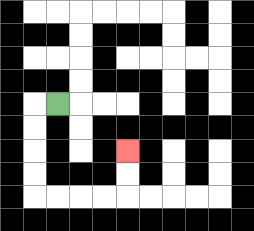{'start': '[2, 4]', 'end': '[5, 6]', 'path_directions': 'L,D,D,D,D,R,R,R,R,U,U', 'path_coordinates': '[[2, 4], [1, 4], [1, 5], [1, 6], [1, 7], [1, 8], [2, 8], [3, 8], [4, 8], [5, 8], [5, 7], [5, 6]]'}